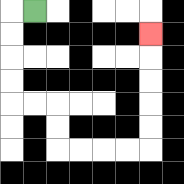{'start': '[1, 0]', 'end': '[6, 1]', 'path_directions': 'L,D,D,D,D,R,R,D,D,R,R,R,R,U,U,U,U,U', 'path_coordinates': '[[1, 0], [0, 0], [0, 1], [0, 2], [0, 3], [0, 4], [1, 4], [2, 4], [2, 5], [2, 6], [3, 6], [4, 6], [5, 6], [6, 6], [6, 5], [6, 4], [6, 3], [6, 2], [6, 1]]'}